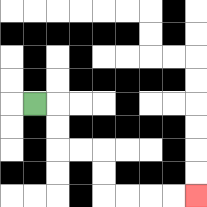{'start': '[1, 4]', 'end': '[8, 8]', 'path_directions': 'R,D,D,R,R,D,D,R,R,R,R', 'path_coordinates': '[[1, 4], [2, 4], [2, 5], [2, 6], [3, 6], [4, 6], [4, 7], [4, 8], [5, 8], [6, 8], [7, 8], [8, 8]]'}